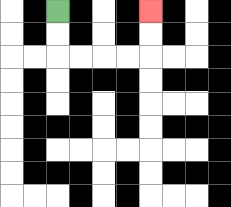{'start': '[2, 0]', 'end': '[6, 0]', 'path_directions': 'D,D,R,R,R,R,U,U', 'path_coordinates': '[[2, 0], [2, 1], [2, 2], [3, 2], [4, 2], [5, 2], [6, 2], [6, 1], [6, 0]]'}